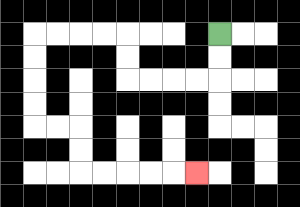{'start': '[9, 1]', 'end': '[8, 7]', 'path_directions': 'D,D,L,L,L,L,U,U,L,L,L,L,D,D,D,D,R,R,D,D,R,R,R,R,R', 'path_coordinates': '[[9, 1], [9, 2], [9, 3], [8, 3], [7, 3], [6, 3], [5, 3], [5, 2], [5, 1], [4, 1], [3, 1], [2, 1], [1, 1], [1, 2], [1, 3], [1, 4], [1, 5], [2, 5], [3, 5], [3, 6], [3, 7], [4, 7], [5, 7], [6, 7], [7, 7], [8, 7]]'}